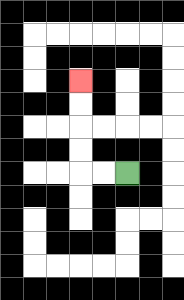{'start': '[5, 7]', 'end': '[3, 3]', 'path_directions': 'L,L,U,U,U,U', 'path_coordinates': '[[5, 7], [4, 7], [3, 7], [3, 6], [3, 5], [3, 4], [3, 3]]'}